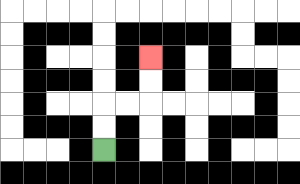{'start': '[4, 6]', 'end': '[6, 2]', 'path_directions': 'U,U,R,R,U,U', 'path_coordinates': '[[4, 6], [4, 5], [4, 4], [5, 4], [6, 4], [6, 3], [6, 2]]'}